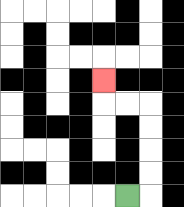{'start': '[5, 8]', 'end': '[4, 3]', 'path_directions': 'R,U,U,U,U,L,L,U', 'path_coordinates': '[[5, 8], [6, 8], [6, 7], [6, 6], [6, 5], [6, 4], [5, 4], [4, 4], [4, 3]]'}